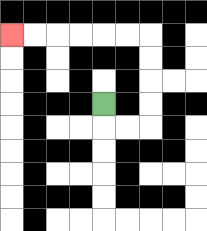{'start': '[4, 4]', 'end': '[0, 1]', 'path_directions': 'D,R,R,U,U,U,U,L,L,L,L,L,L', 'path_coordinates': '[[4, 4], [4, 5], [5, 5], [6, 5], [6, 4], [6, 3], [6, 2], [6, 1], [5, 1], [4, 1], [3, 1], [2, 1], [1, 1], [0, 1]]'}